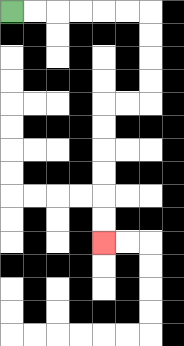{'start': '[0, 0]', 'end': '[4, 10]', 'path_directions': 'R,R,R,R,R,R,D,D,D,D,L,L,D,D,D,D,D,D', 'path_coordinates': '[[0, 0], [1, 0], [2, 0], [3, 0], [4, 0], [5, 0], [6, 0], [6, 1], [6, 2], [6, 3], [6, 4], [5, 4], [4, 4], [4, 5], [4, 6], [4, 7], [4, 8], [4, 9], [4, 10]]'}